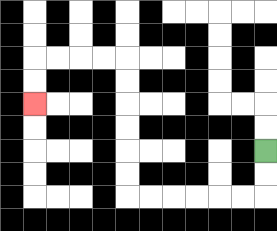{'start': '[11, 6]', 'end': '[1, 4]', 'path_directions': 'D,D,L,L,L,L,L,L,U,U,U,U,U,U,L,L,L,L,D,D', 'path_coordinates': '[[11, 6], [11, 7], [11, 8], [10, 8], [9, 8], [8, 8], [7, 8], [6, 8], [5, 8], [5, 7], [5, 6], [5, 5], [5, 4], [5, 3], [5, 2], [4, 2], [3, 2], [2, 2], [1, 2], [1, 3], [1, 4]]'}